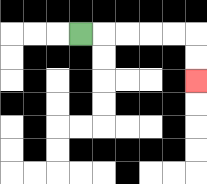{'start': '[3, 1]', 'end': '[8, 3]', 'path_directions': 'R,R,R,R,R,D,D', 'path_coordinates': '[[3, 1], [4, 1], [5, 1], [6, 1], [7, 1], [8, 1], [8, 2], [8, 3]]'}